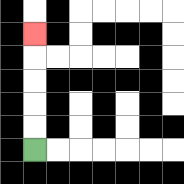{'start': '[1, 6]', 'end': '[1, 1]', 'path_directions': 'U,U,U,U,U', 'path_coordinates': '[[1, 6], [1, 5], [1, 4], [1, 3], [1, 2], [1, 1]]'}